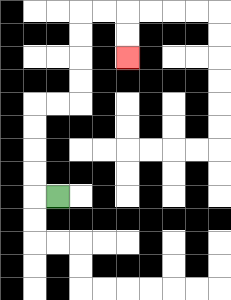{'start': '[2, 8]', 'end': '[5, 2]', 'path_directions': 'L,U,U,U,U,R,R,U,U,U,U,R,R,D,D', 'path_coordinates': '[[2, 8], [1, 8], [1, 7], [1, 6], [1, 5], [1, 4], [2, 4], [3, 4], [3, 3], [3, 2], [3, 1], [3, 0], [4, 0], [5, 0], [5, 1], [5, 2]]'}